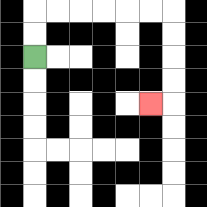{'start': '[1, 2]', 'end': '[6, 4]', 'path_directions': 'U,U,R,R,R,R,R,R,D,D,D,D,L', 'path_coordinates': '[[1, 2], [1, 1], [1, 0], [2, 0], [3, 0], [4, 0], [5, 0], [6, 0], [7, 0], [7, 1], [7, 2], [7, 3], [7, 4], [6, 4]]'}